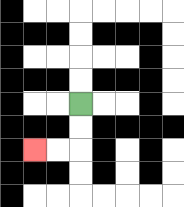{'start': '[3, 4]', 'end': '[1, 6]', 'path_directions': 'D,D,L,L', 'path_coordinates': '[[3, 4], [3, 5], [3, 6], [2, 6], [1, 6]]'}